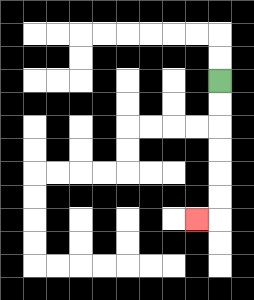{'start': '[9, 3]', 'end': '[8, 9]', 'path_directions': 'D,D,D,D,D,D,L', 'path_coordinates': '[[9, 3], [9, 4], [9, 5], [9, 6], [9, 7], [9, 8], [9, 9], [8, 9]]'}